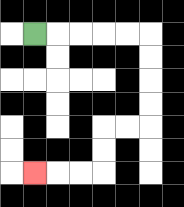{'start': '[1, 1]', 'end': '[1, 7]', 'path_directions': 'R,R,R,R,R,D,D,D,D,L,L,D,D,L,L,L', 'path_coordinates': '[[1, 1], [2, 1], [3, 1], [4, 1], [5, 1], [6, 1], [6, 2], [6, 3], [6, 4], [6, 5], [5, 5], [4, 5], [4, 6], [4, 7], [3, 7], [2, 7], [1, 7]]'}